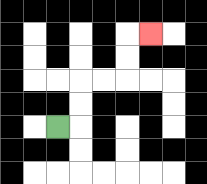{'start': '[2, 5]', 'end': '[6, 1]', 'path_directions': 'R,U,U,R,R,U,U,R', 'path_coordinates': '[[2, 5], [3, 5], [3, 4], [3, 3], [4, 3], [5, 3], [5, 2], [5, 1], [6, 1]]'}